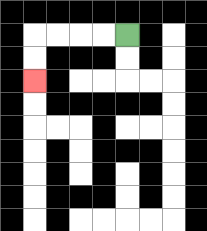{'start': '[5, 1]', 'end': '[1, 3]', 'path_directions': 'L,L,L,L,D,D', 'path_coordinates': '[[5, 1], [4, 1], [3, 1], [2, 1], [1, 1], [1, 2], [1, 3]]'}